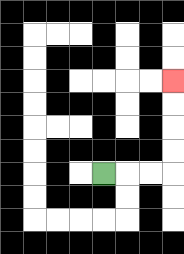{'start': '[4, 7]', 'end': '[7, 3]', 'path_directions': 'R,R,R,U,U,U,U', 'path_coordinates': '[[4, 7], [5, 7], [6, 7], [7, 7], [7, 6], [7, 5], [7, 4], [7, 3]]'}